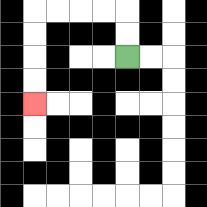{'start': '[5, 2]', 'end': '[1, 4]', 'path_directions': 'U,U,L,L,L,L,D,D,D,D', 'path_coordinates': '[[5, 2], [5, 1], [5, 0], [4, 0], [3, 0], [2, 0], [1, 0], [1, 1], [1, 2], [1, 3], [1, 4]]'}